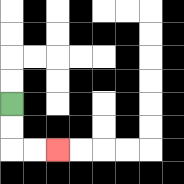{'start': '[0, 4]', 'end': '[2, 6]', 'path_directions': 'D,D,R,R', 'path_coordinates': '[[0, 4], [0, 5], [0, 6], [1, 6], [2, 6]]'}